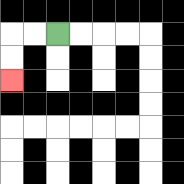{'start': '[2, 1]', 'end': '[0, 3]', 'path_directions': 'L,L,D,D', 'path_coordinates': '[[2, 1], [1, 1], [0, 1], [0, 2], [0, 3]]'}